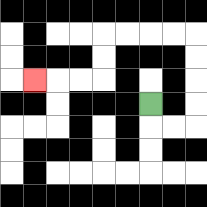{'start': '[6, 4]', 'end': '[1, 3]', 'path_directions': 'D,R,R,U,U,U,U,L,L,L,L,D,D,L,L,L', 'path_coordinates': '[[6, 4], [6, 5], [7, 5], [8, 5], [8, 4], [8, 3], [8, 2], [8, 1], [7, 1], [6, 1], [5, 1], [4, 1], [4, 2], [4, 3], [3, 3], [2, 3], [1, 3]]'}